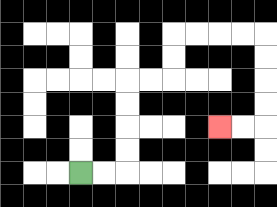{'start': '[3, 7]', 'end': '[9, 5]', 'path_directions': 'R,R,U,U,U,U,R,R,U,U,R,R,R,R,D,D,D,D,L,L', 'path_coordinates': '[[3, 7], [4, 7], [5, 7], [5, 6], [5, 5], [5, 4], [5, 3], [6, 3], [7, 3], [7, 2], [7, 1], [8, 1], [9, 1], [10, 1], [11, 1], [11, 2], [11, 3], [11, 4], [11, 5], [10, 5], [9, 5]]'}